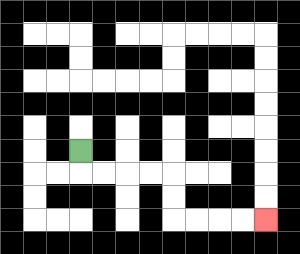{'start': '[3, 6]', 'end': '[11, 9]', 'path_directions': 'D,R,R,R,R,D,D,R,R,R,R', 'path_coordinates': '[[3, 6], [3, 7], [4, 7], [5, 7], [6, 7], [7, 7], [7, 8], [7, 9], [8, 9], [9, 9], [10, 9], [11, 9]]'}